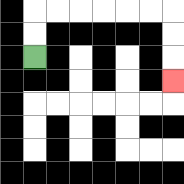{'start': '[1, 2]', 'end': '[7, 3]', 'path_directions': 'U,U,R,R,R,R,R,R,D,D,D', 'path_coordinates': '[[1, 2], [1, 1], [1, 0], [2, 0], [3, 0], [4, 0], [5, 0], [6, 0], [7, 0], [7, 1], [7, 2], [7, 3]]'}